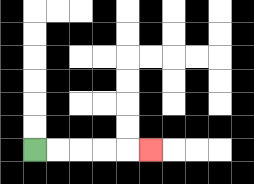{'start': '[1, 6]', 'end': '[6, 6]', 'path_directions': 'R,R,R,R,R', 'path_coordinates': '[[1, 6], [2, 6], [3, 6], [4, 6], [5, 6], [6, 6]]'}